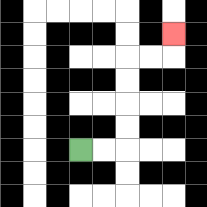{'start': '[3, 6]', 'end': '[7, 1]', 'path_directions': 'R,R,U,U,U,U,R,R,U', 'path_coordinates': '[[3, 6], [4, 6], [5, 6], [5, 5], [5, 4], [5, 3], [5, 2], [6, 2], [7, 2], [7, 1]]'}